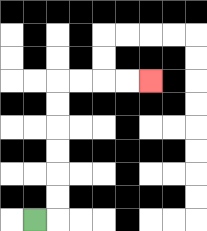{'start': '[1, 9]', 'end': '[6, 3]', 'path_directions': 'R,U,U,U,U,U,U,R,R,R,R', 'path_coordinates': '[[1, 9], [2, 9], [2, 8], [2, 7], [2, 6], [2, 5], [2, 4], [2, 3], [3, 3], [4, 3], [5, 3], [6, 3]]'}